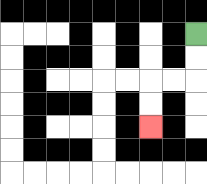{'start': '[8, 1]', 'end': '[6, 5]', 'path_directions': 'D,D,L,L,D,D', 'path_coordinates': '[[8, 1], [8, 2], [8, 3], [7, 3], [6, 3], [6, 4], [6, 5]]'}